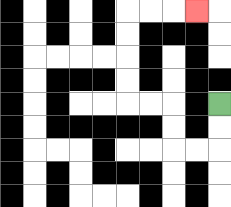{'start': '[9, 4]', 'end': '[8, 0]', 'path_directions': 'D,D,L,L,U,U,L,L,U,U,U,U,R,R,R', 'path_coordinates': '[[9, 4], [9, 5], [9, 6], [8, 6], [7, 6], [7, 5], [7, 4], [6, 4], [5, 4], [5, 3], [5, 2], [5, 1], [5, 0], [6, 0], [7, 0], [8, 0]]'}